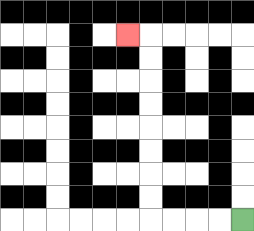{'start': '[10, 9]', 'end': '[5, 1]', 'path_directions': 'L,L,L,L,U,U,U,U,U,U,U,U,L', 'path_coordinates': '[[10, 9], [9, 9], [8, 9], [7, 9], [6, 9], [6, 8], [6, 7], [6, 6], [6, 5], [6, 4], [6, 3], [6, 2], [6, 1], [5, 1]]'}